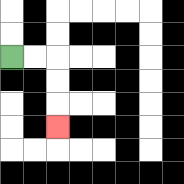{'start': '[0, 2]', 'end': '[2, 5]', 'path_directions': 'R,R,D,D,D', 'path_coordinates': '[[0, 2], [1, 2], [2, 2], [2, 3], [2, 4], [2, 5]]'}